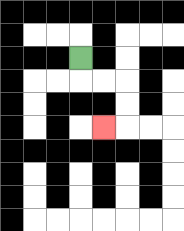{'start': '[3, 2]', 'end': '[4, 5]', 'path_directions': 'D,R,R,D,D,L', 'path_coordinates': '[[3, 2], [3, 3], [4, 3], [5, 3], [5, 4], [5, 5], [4, 5]]'}